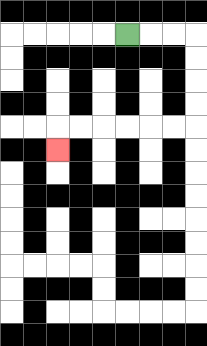{'start': '[5, 1]', 'end': '[2, 6]', 'path_directions': 'R,R,R,D,D,D,D,L,L,L,L,L,L,D', 'path_coordinates': '[[5, 1], [6, 1], [7, 1], [8, 1], [8, 2], [8, 3], [8, 4], [8, 5], [7, 5], [6, 5], [5, 5], [4, 5], [3, 5], [2, 5], [2, 6]]'}